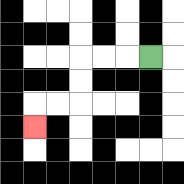{'start': '[6, 2]', 'end': '[1, 5]', 'path_directions': 'L,L,L,D,D,L,L,D', 'path_coordinates': '[[6, 2], [5, 2], [4, 2], [3, 2], [3, 3], [3, 4], [2, 4], [1, 4], [1, 5]]'}